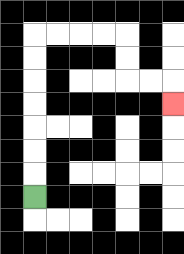{'start': '[1, 8]', 'end': '[7, 4]', 'path_directions': 'U,U,U,U,U,U,U,R,R,R,R,D,D,R,R,D', 'path_coordinates': '[[1, 8], [1, 7], [1, 6], [1, 5], [1, 4], [1, 3], [1, 2], [1, 1], [2, 1], [3, 1], [4, 1], [5, 1], [5, 2], [5, 3], [6, 3], [7, 3], [7, 4]]'}